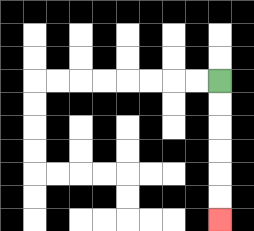{'start': '[9, 3]', 'end': '[9, 9]', 'path_directions': 'D,D,D,D,D,D', 'path_coordinates': '[[9, 3], [9, 4], [9, 5], [9, 6], [9, 7], [9, 8], [9, 9]]'}